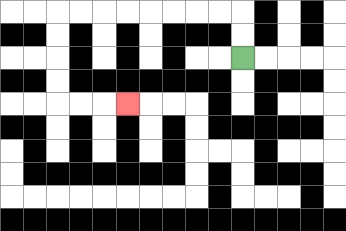{'start': '[10, 2]', 'end': '[5, 4]', 'path_directions': 'U,U,L,L,L,L,L,L,L,L,D,D,D,D,R,R,R', 'path_coordinates': '[[10, 2], [10, 1], [10, 0], [9, 0], [8, 0], [7, 0], [6, 0], [5, 0], [4, 0], [3, 0], [2, 0], [2, 1], [2, 2], [2, 3], [2, 4], [3, 4], [4, 4], [5, 4]]'}